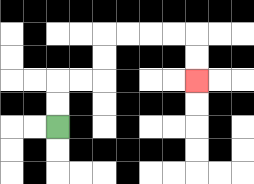{'start': '[2, 5]', 'end': '[8, 3]', 'path_directions': 'U,U,R,R,U,U,R,R,R,R,D,D', 'path_coordinates': '[[2, 5], [2, 4], [2, 3], [3, 3], [4, 3], [4, 2], [4, 1], [5, 1], [6, 1], [7, 1], [8, 1], [8, 2], [8, 3]]'}